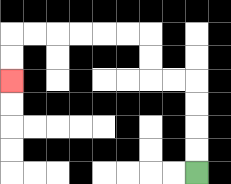{'start': '[8, 7]', 'end': '[0, 3]', 'path_directions': 'U,U,U,U,L,L,U,U,L,L,L,L,L,L,D,D', 'path_coordinates': '[[8, 7], [8, 6], [8, 5], [8, 4], [8, 3], [7, 3], [6, 3], [6, 2], [6, 1], [5, 1], [4, 1], [3, 1], [2, 1], [1, 1], [0, 1], [0, 2], [0, 3]]'}